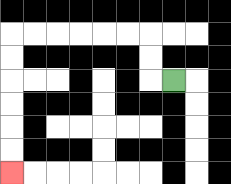{'start': '[7, 3]', 'end': '[0, 7]', 'path_directions': 'L,U,U,L,L,L,L,L,L,D,D,D,D,D,D', 'path_coordinates': '[[7, 3], [6, 3], [6, 2], [6, 1], [5, 1], [4, 1], [3, 1], [2, 1], [1, 1], [0, 1], [0, 2], [0, 3], [0, 4], [0, 5], [0, 6], [0, 7]]'}